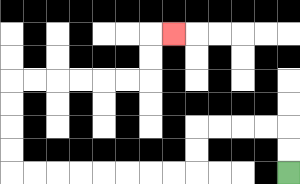{'start': '[12, 7]', 'end': '[7, 1]', 'path_directions': 'U,U,L,L,L,L,D,D,L,L,L,L,L,L,L,L,U,U,U,U,R,R,R,R,R,R,U,U,R', 'path_coordinates': '[[12, 7], [12, 6], [12, 5], [11, 5], [10, 5], [9, 5], [8, 5], [8, 6], [8, 7], [7, 7], [6, 7], [5, 7], [4, 7], [3, 7], [2, 7], [1, 7], [0, 7], [0, 6], [0, 5], [0, 4], [0, 3], [1, 3], [2, 3], [3, 3], [4, 3], [5, 3], [6, 3], [6, 2], [6, 1], [7, 1]]'}